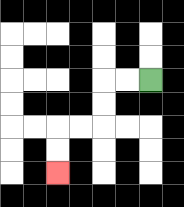{'start': '[6, 3]', 'end': '[2, 7]', 'path_directions': 'L,L,D,D,L,L,D,D', 'path_coordinates': '[[6, 3], [5, 3], [4, 3], [4, 4], [4, 5], [3, 5], [2, 5], [2, 6], [2, 7]]'}